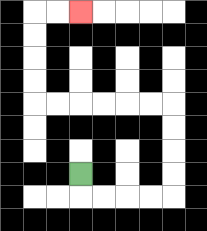{'start': '[3, 7]', 'end': '[3, 0]', 'path_directions': 'D,R,R,R,R,U,U,U,U,L,L,L,L,L,L,U,U,U,U,R,R', 'path_coordinates': '[[3, 7], [3, 8], [4, 8], [5, 8], [6, 8], [7, 8], [7, 7], [7, 6], [7, 5], [7, 4], [6, 4], [5, 4], [4, 4], [3, 4], [2, 4], [1, 4], [1, 3], [1, 2], [1, 1], [1, 0], [2, 0], [3, 0]]'}